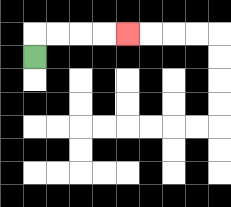{'start': '[1, 2]', 'end': '[5, 1]', 'path_directions': 'U,R,R,R,R', 'path_coordinates': '[[1, 2], [1, 1], [2, 1], [3, 1], [4, 1], [5, 1]]'}